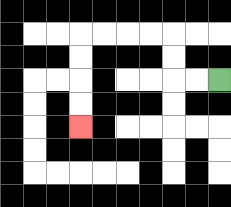{'start': '[9, 3]', 'end': '[3, 5]', 'path_directions': 'L,L,U,U,L,L,L,L,D,D,D,D', 'path_coordinates': '[[9, 3], [8, 3], [7, 3], [7, 2], [7, 1], [6, 1], [5, 1], [4, 1], [3, 1], [3, 2], [3, 3], [3, 4], [3, 5]]'}